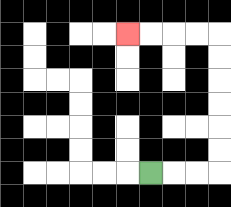{'start': '[6, 7]', 'end': '[5, 1]', 'path_directions': 'R,R,R,U,U,U,U,U,U,L,L,L,L', 'path_coordinates': '[[6, 7], [7, 7], [8, 7], [9, 7], [9, 6], [9, 5], [9, 4], [9, 3], [9, 2], [9, 1], [8, 1], [7, 1], [6, 1], [5, 1]]'}